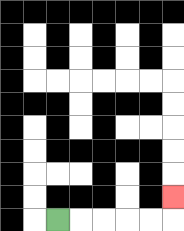{'start': '[2, 9]', 'end': '[7, 8]', 'path_directions': 'R,R,R,R,R,U', 'path_coordinates': '[[2, 9], [3, 9], [4, 9], [5, 9], [6, 9], [7, 9], [7, 8]]'}